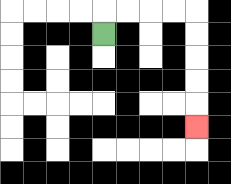{'start': '[4, 1]', 'end': '[8, 5]', 'path_directions': 'U,R,R,R,R,D,D,D,D,D', 'path_coordinates': '[[4, 1], [4, 0], [5, 0], [6, 0], [7, 0], [8, 0], [8, 1], [8, 2], [8, 3], [8, 4], [8, 5]]'}